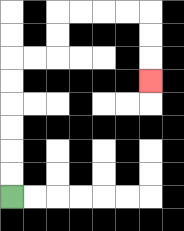{'start': '[0, 8]', 'end': '[6, 3]', 'path_directions': 'U,U,U,U,U,U,R,R,U,U,R,R,R,R,D,D,D', 'path_coordinates': '[[0, 8], [0, 7], [0, 6], [0, 5], [0, 4], [0, 3], [0, 2], [1, 2], [2, 2], [2, 1], [2, 0], [3, 0], [4, 0], [5, 0], [6, 0], [6, 1], [6, 2], [6, 3]]'}